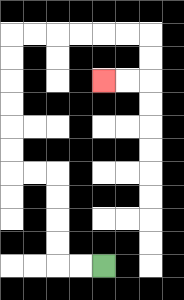{'start': '[4, 11]', 'end': '[4, 3]', 'path_directions': 'L,L,U,U,U,U,L,L,U,U,U,U,U,U,R,R,R,R,R,R,D,D,L,L', 'path_coordinates': '[[4, 11], [3, 11], [2, 11], [2, 10], [2, 9], [2, 8], [2, 7], [1, 7], [0, 7], [0, 6], [0, 5], [0, 4], [0, 3], [0, 2], [0, 1], [1, 1], [2, 1], [3, 1], [4, 1], [5, 1], [6, 1], [6, 2], [6, 3], [5, 3], [4, 3]]'}